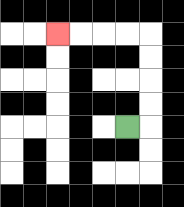{'start': '[5, 5]', 'end': '[2, 1]', 'path_directions': 'R,U,U,U,U,L,L,L,L', 'path_coordinates': '[[5, 5], [6, 5], [6, 4], [6, 3], [6, 2], [6, 1], [5, 1], [4, 1], [3, 1], [2, 1]]'}